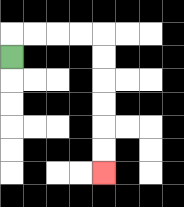{'start': '[0, 2]', 'end': '[4, 7]', 'path_directions': 'U,R,R,R,R,D,D,D,D,D,D', 'path_coordinates': '[[0, 2], [0, 1], [1, 1], [2, 1], [3, 1], [4, 1], [4, 2], [4, 3], [4, 4], [4, 5], [4, 6], [4, 7]]'}